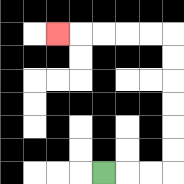{'start': '[4, 7]', 'end': '[2, 1]', 'path_directions': 'R,R,R,U,U,U,U,U,U,L,L,L,L,L', 'path_coordinates': '[[4, 7], [5, 7], [6, 7], [7, 7], [7, 6], [7, 5], [7, 4], [7, 3], [7, 2], [7, 1], [6, 1], [5, 1], [4, 1], [3, 1], [2, 1]]'}